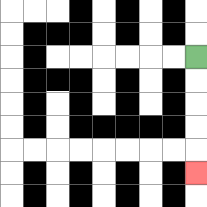{'start': '[8, 2]', 'end': '[8, 7]', 'path_directions': 'D,D,D,D,D', 'path_coordinates': '[[8, 2], [8, 3], [8, 4], [8, 5], [8, 6], [8, 7]]'}